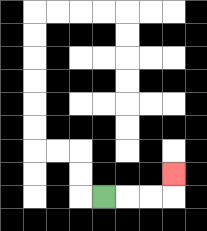{'start': '[4, 8]', 'end': '[7, 7]', 'path_directions': 'R,R,R,U', 'path_coordinates': '[[4, 8], [5, 8], [6, 8], [7, 8], [7, 7]]'}